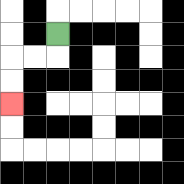{'start': '[2, 1]', 'end': '[0, 4]', 'path_directions': 'D,L,L,D,D', 'path_coordinates': '[[2, 1], [2, 2], [1, 2], [0, 2], [0, 3], [0, 4]]'}